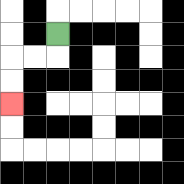{'start': '[2, 1]', 'end': '[0, 4]', 'path_directions': 'D,L,L,D,D', 'path_coordinates': '[[2, 1], [2, 2], [1, 2], [0, 2], [0, 3], [0, 4]]'}